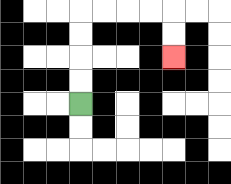{'start': '[3, 4]', 'end': '[7, 2]', 'path_directions': 'U,U,U,U,R,R,R,R,D,D', 'path_coordinates': '[[3, 4], [3, 3], [3, 2], [3, 1], [3, 0], [4, 0], [5, 0], [6, 0], [7, 0], [7, 1], [7, 2]]'}